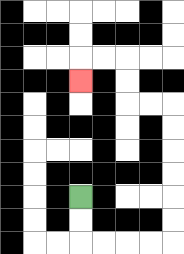{'start': '[3, 8]', 'end': '[3, 3]', 'path_directions': 'D,D,R,R,R,R,U,U,U,U,U,U,L,L,U,U,L,L,D', 'path_coordinates': '[[3, 8], [3, 9], [3, 10], [4, 10], [5, 10], [6, 10], [7, 10], [7, 9], [7, 8], [7, 7], [7, 6], [7, 5], [7, 4], [6, 4], [5, 4], [5, 3], [5, 2], [4, 2], [3, 2], [3, 3]]'}